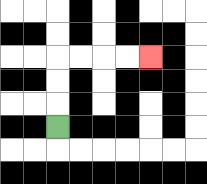{'start': '[2, 5]', 'end': '[6, 2]', 'path_directions': 'U,U,U,R,R,R,R', 'path_coordinates': '[[2, 5], [2, 4], [2, 3], [2, 2], [3, 2], [4, 2], [5, 2], [6, 2]]'}